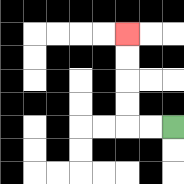{'start': '[7, 5]', 'end': '[5, 1]', 'path_directions': 'L,L,U,U,U,U', 'path_coordinates': '[[7, 5], [6, 5], [5, 5], [5, 4], [5, 3], [5, 2], [5, 1]]'}